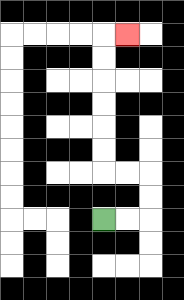{'start': '[4, 9]', 'end': '[5, 1]', 'path_directions': 'R,R,U,U,L,L,U,U,U,U,U,U,R', 'path_coordinates': '[[4, 9], [5, 9], [6, 9], [6, 8], [6, 7], [5, 7], [4, 7], [4, 6], [4, 5], [4, 4], [4, 3], [4, 2], [4, 1], [5, 1]]'}